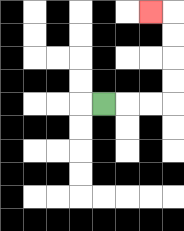{'start': '[4, 4]', 'end': '[6, 0]', 'path_directions': 'R,R,R,U,U,U,U,L', 'path_coordinates': '[[4, 4], [5, 4], [6, 4], [7, 4], [7, 3], [7, 2], [7, 1], [7, 0], [6, 0]]'}